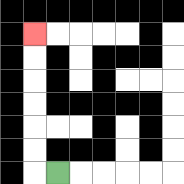{'start': '[2, 7]', 'end': '[1, 1]', 'path_directions': 'L,U,U,U,U,U,U', 'path_coordinates': '[[2, 7], [1, 7], [1, 6], [1, 5], [1, 4], [1, 3], [1, 2], [1, 1]]'}